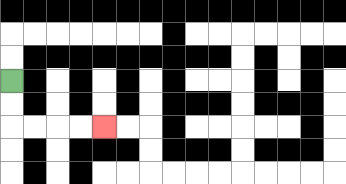{'start': '[0, 3]', 'end': '[4, 5]', 'path_directions': 'D,D,R,R,R,R', 'path_coordinates': '[[0, 3], [0, 4], [0, 5], [1, 5], [2, 5], [3, 5], [4, 5]]'}